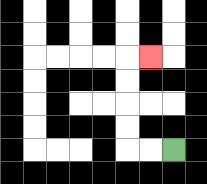{'start': '[7, 6]', 'end': '[6, 2]', 'path_directions': 'L,L,U,U,U,U,R', 'path_coordinates': '[[7, 6], [6, 6], [5, 6], [5, 5], [5, 4], [5, 3], [5, 2], [6, 2]]'}